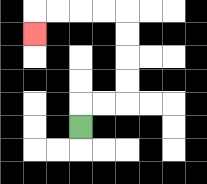{'start': '[3, 5]', 'end': '[1, 1]', 'path_directions': 'U,R,R,U,U,U,U,L,L,L,L,D', 'path_coordinates': '[[3, 5], [3, 4], [4, 4], [5, 4], [5, 3], [5, 2], [5, 1], [5, 0], [4, 0], [3, 0], [2, 0], [1, 0], [1, 1]]'}